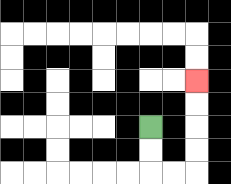{'start': '[6, 5]', 'end': '[8, 3]', 'path_directions': 'D,D,R,R,U,U,U,U', 'path_coordinates': '[[6, 5], [6, 6], [6, 7], [7, 7], [8, 7], [8, 6], [8, 5], [8, 4], [8, 3]]'}